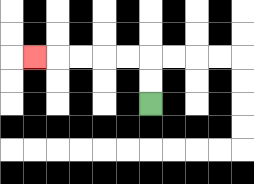{'start': '[6, 4]', 'end': '[1, 2]', 'path_directions': 'U,U,L,L,L,L,L', 'path_coordinates': '[[6, 4], [6, 3], [6, 2], [5, 2], [4, 2], [3, 2], [2, 2], [1, 2]]'}